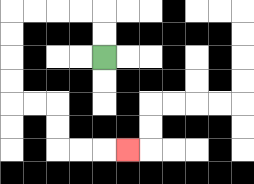{'start': '[4, 2]', 'end': '[5, 6]', 'path_directions': 'U,U,L,L,L,L,D,D,D,D,R,R,D,D,R,R,R', 'path_coordinates': '[[4, 2], [4, 1], [4, 0], [3, 0], [2, 0], [1, 0], [0, 0], [0, 1], [0, 2], [0, 3], [0, 4], [1, 4], [2, 4], [2, 5], [2, 6], [3, 6], [4, 6], [5, 6]]'}